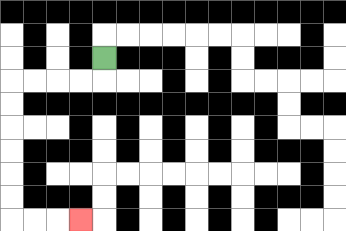{'start': '[4, 2]', 'end': '[3, 9]', 'path_directions': 'D,L,L,L,L,D,D,D,D,D,D,R,R,R', 'path_coordinates': '[[4, 2], [4, 3], [3, 3], [2, 3], [1, 3], [0, 3], [0, 4], [0, 5], [0, 6], [0, 7], [0, 8], [0, 9], [1, 9], [2, 9], [3, 9]]'}